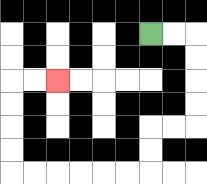{'start': '[6, 1]', 'end': '[2, 3]', 'path_directions': 'R,R,D,D,D,D,L,L,D,D,L,L,L,L,L,L,U,U,U,U,R,R', 'path_coordinates': '[[6, 1], [7, 1], [8, 1], [8, 2], [8, 3], [8, 4], [8, 5], [7, 5], [6, 5], [6, 6], [6, 7], [5, 7], [4, 7], [3, 7], [2, 7], [1, 7], [0, 7], [0, 6], [0, 5], [0, 4], [0, 3], [1, 3], [2, 3]]'}